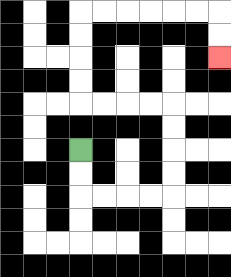{'start': '[3, 6]', 'end': '[9, 2]', 'path_directions': 'D,D,R,R,R,R,U,U,U,U,L,L,L,L,U,U,U,U,R,R,R,R,R,R,D,D', 'path_coordinates': '[[3, 6], [3, 7], [3, 8], [4, 8], [5, 8], [6, 8], [7, 8], [7, 7], [7, 6], [7, 5], [7, 4], [6, 4], [5, 4], [4, 4], [3, 4], [3, 3], [3, 2], [3, 1], [3, 0], [4, 0], [5, 0], [6, 0], [7, 0], [8, 0], [9, 0], [9, 1], [9, 2]]'}